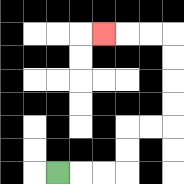{'start': '[2, 7]', 'end': '[4, 1]', 'path_directions': 'R,R,R,U,U,R,R,U,U,U,U,L,L,L', 'path_coordinates': '[[2, 7], [3, 7], [4, 7], [5, 7], [5, 6], [5, 5], [6, 5], [7, 5], [7, 4], [7, 3], [7, 2], [7, 1], [6, 1], [5, 1], [4, 1]]'}